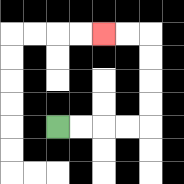{'start': '[2, 5]', 'end': '[4, 1]', 'path_directions': 'R,R,R,R,U,U,U,U,L,L', 'path_coordinates': '[[2, 5], [3, 5], [4, 5], [5, 5], [6, 5], [6, 4], [6, 3], [6, 2], [6, 1], [5, 1], [4, 1]]'}